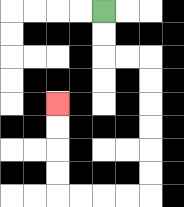{'start': '[4, 0]', 'end': '[2, 4]', 'path_directions': 'D,D,R,R,D,D,D,D,D,D,L,L,L,L,U,U,U,U', 'path_coordinates': '[[4, 0], [4, 1], [4, 2], [5, 2], [6, 2], [6, 3], [6, 4], [6, 5], [6, 6], [6, 7], [6, 8], [5, 8], [4, 8], [3, 8], [2, 8], [2, 7], [2, 6], [2, 5], [2, 4]]'}